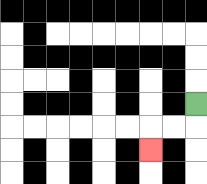{'start': '[8, 4]', 'end': '[6, 6]', 'path_directions': 'D,L,L,D', 'path_coordinates': '[[8, 4], [8, 5], [7, 5], [6, 5], [6, 6]]'}